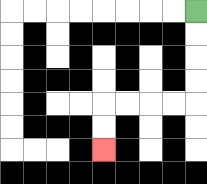{'start': '[8, 0]', 'end': '[4, 6]', 'path_directions': 'D,D,D,D,L,L,L,L,D,D', 'path_coordinates': '[[8, 0], [8, 1], [8, 2], [8, 3], [8, 4], [7, 4], [6, 4], [5, 4], [4, 4], [4, 5], [4, 6]]'}